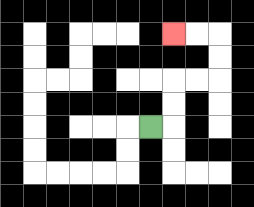{'start': '[6, 5]', 'end': '[7, 1]', 'path_directions': 'R,U,U,R,R,U,U,L,L', 'path_coordinates': '[[6, 5], [7, 5], [7, 4], [7, 3], [8, 3], [9, 3], [9, 2], [9, 1], [8, 1], [7, 1]]'}